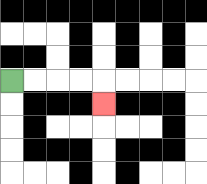{'start': '[0, 3]', 'end': '[4, 4]', 'path_directions': 'R,R,R,R,D', 'path_coordinates': '[[0, 3], [1, 3], [2, 3], [3, 3], [4, 3], [4, 4]]'}